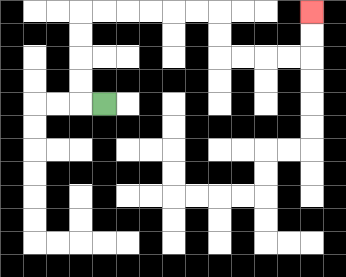{'start': '[4, 4]', 'end': '[13, 0]', 'path_directions': 'L,U,U,U,U,R,R,R,R,R,R,D,D,R,R,R,R,U,U', 'path_coordinates': '[[4, 4], [3, 4], [3, 3], [3, 2], [3, 1], [3, 0], [4, 0], [5, 0], [6, 0], [7, 0], [8, 0], [9, 0], [9, 1], [9, 2], [10, 2], [11, 2], [12, 2], [13, 2], [13, 1], [13, 0]]'}